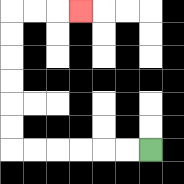{'start': '[6, 6]', 'end': '[3, 0]', 'path_directions': 'L,L,L,L,L,L,U,U,U,U,U,U,R,R,R', 'path_coordinates': '[[6, 6], [5, 6], [4, 6], [3, 6], [2, 6], [1, 6], [0, 6], [0, 5], [0, 4], [0, 3], [0, 2], [0, 1], [0, 0], [1, 0], [2, 0], [3, 0]]'}